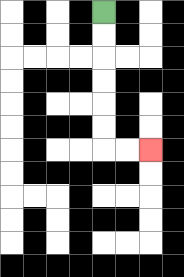{'start': '[4, 0]', 'end': '[6, 6]', 'path_directions': 'D,D,D,D,D,D,R,R', 'path_coordinates': '[[4, 0], [4, 1], [4, 2], [4, 3], [4, 4], [4, 5], [4, 6], [5, 6], [6, 6]]'}